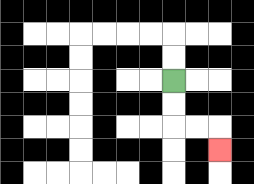{'start': '[7, 3]', 'end': '[9, 6]', 'path_directions': 'D,D,R,R,D', 'path_coordinates': '[[7, 3], [7, 4], [7, 5], [8, 5], [9, 5], [9, 6]]'}